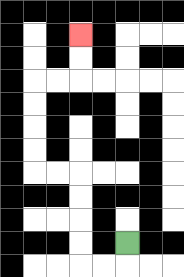{'start': '[5, 10]', 'end': '[3, 1]', 'path_directions': 'D,L,L,U,U,U,U,L,L,U,U,U,U,R,R,U,U', 'path_coordinates': '[[5, 10], [5, 11], [4, 11], [3, 11], [3, 10], [3, 9], [3, 8], [3, 7], [2, 7], [1, 7], [1, 6], [1, 5], [1, 4], [1, 3], [2, 3], [3, 3], [3, 2], [3, 1]]'}